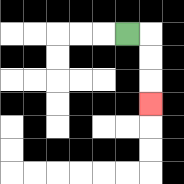{'start': '[5, 1]', 'end': '[6, 4]', 'path_directions': 'R,D,D,D', 'path_coordinates': '[[5, 1], [6, 1], [6, 2], [6, 3], [6, 4]]'}